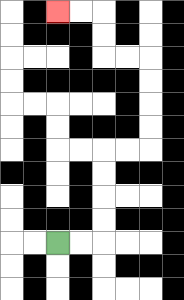{'start': '[2, 10]', 'end': '[2, 0]', 'path_directions': 'R,R,U,U,U,U,R,R,U,U,U,U,L,L,U,U,L,L', 'path_coordinates': '[[2, 10], [3, 10], [4, 10], [4, 9], [4, 8], [4, 7], [4, 6], [5, 6], [6, 6], [6, 5], [6, 4], [6, 3], [6, 2], [5, 2], [4, 2], [4, 1], [4, 0], [3, 0], [2, 0]]'}